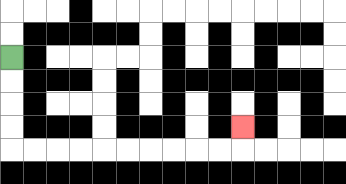{'start': '[0, 2]', 'end': '[10, 5]', 'path_directions': 'D,D,D,D,R,R,R,R,R,R,R,R,R,R,U', 'path_coordinates': '[[0, 2], [0, 3], [0, 4], [0, 5], [0, 6], [1, 6], [2, 6], [3, 6], [4, 6], [5, 6], [6, 6], [7, 6], [8, 6], [9, 6], [10, 6], [10, 5]]'}